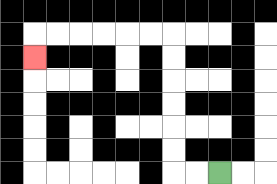{'start': '[9, 7]', 'end': '[1, 2]', 'path_directions': 'L,L,U,U,U,U,U,U,L,L,L,L,L,L,D', 'path_coordinates': '[[9, 7], [8, 7], [7, 7], [7, 6], [7, 5], [7, 4], [7, 3], [7, 2], [7, 1], [6, 1], [5, 1], [4, 1], [3, 1], [2, 1], [1, 1], [1, 2]]'}